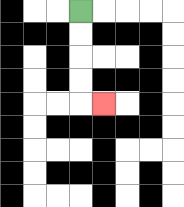{'start': '[3, 0]', 'end': '[4, 4]', 'path_directions': 'D,D,D,D,R', 'path_coordinates': '[[3, 0], [3, 1], [3, 2], [3, 3], [3, 4], [4, 4]]'}